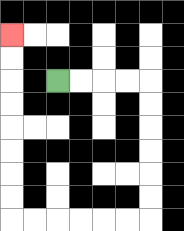{'start': '[2, 3]', 'end': '[0, 1]', 'path_directions': 'R,R,R,R,D,D,D,D,D,D,L,L,L,L,L,L,U,U,U,U,U,U,U,U', 'path_coordinates': '[[2, 3], [3, 3], [4, 3], [5, 3], [6, 3], [6, 4], [6, 5], [6, 6], [6, 7], [6, 8], [6, 9], [5, 9], [4, 9], [3, 9], [2, 9], [1, 9], [0, 9], [0, 8], [0, 7], [0, 6], [0, 5], [0, 4], [0, 3], [0, 2], [0, 1]]'}